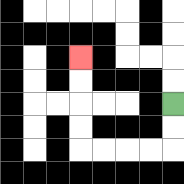{'start': '[7, 4]', 'end': '[3, 2]', 'path_directions': 'D,D,L,L,L,L,U,U,U,U', 'path_coordinates': '[[7, 4], [7, 5], [7, 6], [6, 6], [5, 6], [4, 6], [3, 6], [3, 5], [3, 4], [3, 3], [3, 2]]'}